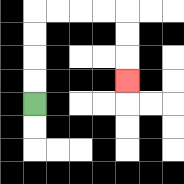{'start': '[1, 4]', 'end': '[5, 3]', 'path_directions': 'U,U,U,U,R,R,R,R,D,D,D', 'path_coordinates': '[[1, 4], [1, 3], [1, 2], [1, 1], [1, 0], [2, 0], [3, 0], [4, 0], [5, 0], [5, 1], [5, 2], [5, 3]]'}